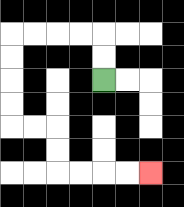{'start': '[4, 3]', 'end': '[6, 7]', 'path_directions': 'U,U,L,L,L,L,D,D,D,D,R,R,D,D,R,R,R,R', 'path_coordinates': '[[4, 3], [4, 2], [4, 1], [3, 1], [2, 1], [1, 1], [0, 1], [0, 2], [0, 3], [0, 4], [0, 5], [1, 5], [2, 5], [2, 6], [2, 7], [3, 7], [4, 7], [5, 7], [6, 7]]'}